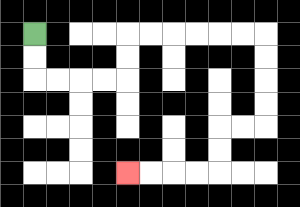{'start': '[1, 1]', 'end': '[5, 7]', 'path_directions': 'D,D,R,R,R,R,U,U,R,R,R,R,R,R,D,D,D,D,L,L,D,D,L,L,L,L', 'path_coordinates': '[[1, 1], [1, 2], [1, 3], [2, 3], [3, 3], [4, 3], [5, 3], [5, 2], [5, 1], [6, 1], [7, 1], [8, 1], [9, 1], [10, 1], [11, 1], [11, 2], [11, 3], [11, 4], [11, 5], [10, 5], [9, 5], [9, 6], [9, 7], [8, 7], [7, 7], [6, 7], [5, 7]]'}